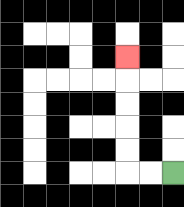{'start': '[7, 7]', 'end': '[5, 2]', 'path_directions': 'L,L,U,U,U,U,U', 'path_coordinates': '[[7, 7], [6, 7], [5, 7], [5, 6], [5, 5], [5, 4], [5, 3], [5, 2]]'}